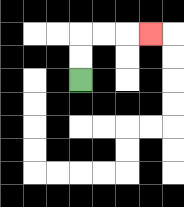{'start': '[3, 3]', 'end': '[6, 1]', 'path_directions': 'U,U,R,R,R', 'path_coordinates': '[[3, 3], [3, 2], [3, 1], [4, 1], [5, 1], [6, 1]]'}